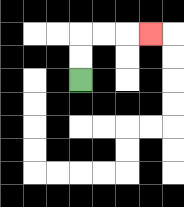{'start': '[3, 3]', 'end': '[6, 1]', 'path_directions': 'U,U,R,R,R', 'path_coordinates': '[[3, 3], [3, 2], [3, 1], [4, 1], [5, 1], [6, 1]]'}